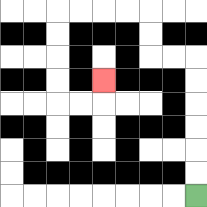{'start': '[8, 8]', 'end': '[4, 3]', 'path_directions': 'U,U,U,U,U,U,L,L,U,U,L,L,L,L,D,D,D,D,R,R,U', 'path_coordinates': '[[8, 8], [8, 7], [8, 6], [8, 5], [8, 4], [8, 3], [8, 2], [7, 2], [6, 2], [6, 1], [6, 0], [5, 0], [4, 0], [3, 0], [2, 0], [2, 1], [2, 2], [2, 3], [2, 4], [3, 4], [4, 4], [4, 3]]'}